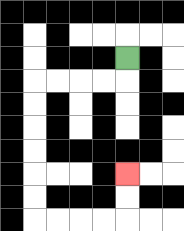{'start': '[5, 2]', 'end': '[5, 7]', 'path_directions': 'D,L,L,L,L,D,D,D,D,D,D,R,R,R,R,U,U', 'path_coordinates': '[[5, 2], [5, 3], [4, 3], [3, 3], [2, 3], [1, 3], [1, 4], [1, 5], [1, 6], [1, 7], [1, 8], [1, 9], [2, 9], [3, 9], [4, 9], [5, 9], [5, 8], [5, 7]]'}